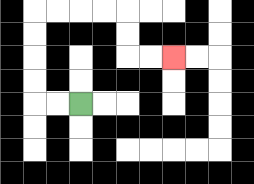{'start': '[3, 4]', 'end': '[7, 2]', 'path_directions': 'L,L,U,U,U,U,R,R,R,R,D,D,R,R', 'path_coordinates': '[[3, 4], [2, 4], [1, 4], [1, 3], [1, 2], [1, 1], [1, 0], [2, 0], [3, 0], [4, 0], [5, 0], [5, 1], [5, 2], [6, 2], [7, 2]]'}